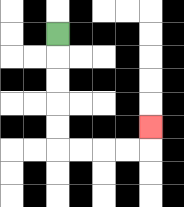{'start': '[2, 1]', 'end': '[6, 5]', 'path_directions': 'D,D,D,D,D,R,R,R,R,U', 'path_coordinates': '[[2, 1], [2, 2], [2, 3], [2, 4], [2, 5], [2, 6], [3, 6], [4, 6], [5, 6], [6, 6], [6, 5]]'}